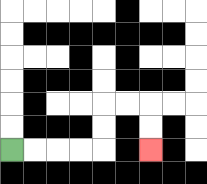{'start': '[0, 6]', 'end': '[6, 6]', 'path_directions': 'R,R,R,R,U,U,R,R,D,D', 'path_coordinates': '[[0, 6], [1, 6], [2, 6], [3, 6], [4, 6], [4, 5], [4, 4], [5, 4], [6, 4], [6, 5], [6, 6]]'}